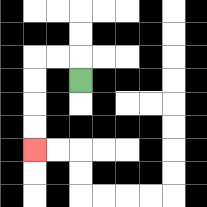{'start': '[3, 3]', 'end': '[1, 6]', 'path_directions': 'U,L,L,D,D,D,D', 'path_coordinates': '[[3, 3], [3, 2], [2, 2], [1, 2], [1, 3], [1, 4], [1, 5], [1, 6]]'}